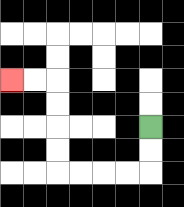{'start': '[6, 5]', 'end': '[0, 3]', 'path_directions': 'D,D,L,L,L,L,U,U,U,U,L,L', 'path_coordinates': '[[6, 5], [6, 6], [6, 7], [5, 7], [4, 7], [3, 7], [2, 7], [2, 6], [2, 5], [2, 4], [2, 3], [1, 3], [0, 3]]'}